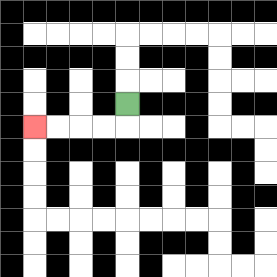{'start': '[5, 4]', 'end': '[1, 5]', 'path_directions': 'D,L,L,L,L', 'path_coordinates': '[[5, 4], [5, 5], [4, 5], [3, 5], [2, 5], [1, 5]]'}